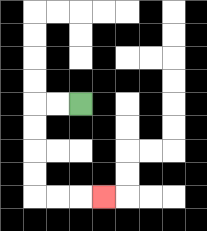{'start': '[3, 4]', 'end': '[4, 8]', 'path_directions': 'L,L,D,D,D,D,R,R,R', 'path_coordinates': '[[3, 4], [2, 4], [1, 4], [1, 5], [1, 6], [1, 7], [1, 8], [2, 8], [3, 8], [4, 8]]'}